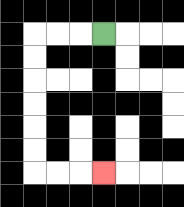{'start': '[4, 1]', 'end': '[4, 7]', 'path_directions': 'L,L,L,D,D,D,D,D,D,R,R,R', 'path_coordinates': '[[4, 1], [3, 1], [2, 1], [1, 1], [1, 2], [1, 3], [1, 4], [1, 5], [1, 6], [1, 7], [2, 7], [3, 7], [4, 7]]'}